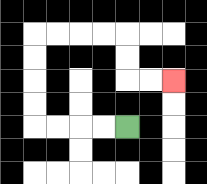{'start': '[5, 5]', 'end': '[7, 3]', 'path_directions': 'L,L,L,L,U,U,U,U,R,R,R,R,D,D,R,R', 'path_coordinates': '[[5, 5], [4, 5], [3, 5], [2, 5], [1, 5], [1, 4], [1, 3], [1, 2], [1, 1], [2, 1], [3, 1], [4, 1], [5, 1], [5, 2], [5, 3], [6, 3], [7, 3]]'}